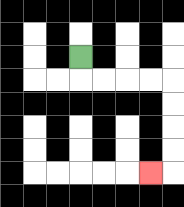{'start': '[3, 2]', 'end': '[6, 7]', 'path_directions': 'D,R,R,R,R,D,D,D,D,L', 'path_coordinates': '[[3, 2], [3, 3], [4, 3], [5, 3], [6, 3], [7, 3], [7, 4], [7, 5], [7, 6], [7, 7], [6, 7]]'}